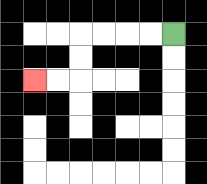{'start': '[7, 1]', 'end': '[1, 3]', 'path_directions': 'L,L,L,L,D,D,L,L', 'path_coordinates': '[[7, 1], [6, 1], [5, 1], [4, 1], [3, 1], [3, 2], [3, 3], [2, 3], [1, 3]]'}